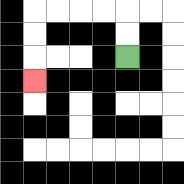{'start': '[5, 2]', 'end': '[1, 3]', 'path_directions': 'U,U,L,L,L,L,D,D,D', 'path_coordinates': '[[5, 2], [5, 1], [5, 0], [4, 0], [3, 0], [2, 0], [1, 0], [1, 1], [1, 2], [1, 3]]'}